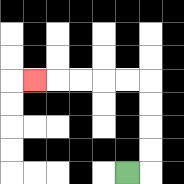{'start': '[5, 7]', 'end': '[1, 3]', 'path_directions': 'R,U,U,U,U,L,L,L,L,L', 'path_coordinates': '[[5, 7], [6, 7], [6, 6], [6, 5], [6, 4], [6, 3], [5, 3], [4, 3], [3, 3], [2, 3], [1, 3]]'}